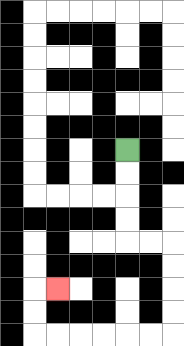{'start': '[5, 6]', 'end': '[2, 12]', 'path_directions': 'D,D,D,D,R,R,D,D,D,D,L,L,L,L,L,L,U,U,R', 'path_coordinates': '[[5, 6], [5, 7], [5, 8], [5, 9], [5, 10], [6, 10], [7, 10], [7, 11], [7, 12], [7, 13], [7, 14], [6, 14], [5, 14], [4, 14], [3, 14], [2, 14], [1, 14], [1, 13], [1, 12], [2, 12]]'}